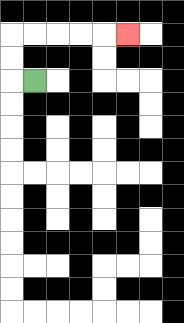{'start': '[1, 3]', 'end': '[5, 1]', 'path_directions': 'L,U,U,R,R,R,R,R', 'path_coordinates': '[[1, 3], [0, 3], [0, 2], [0, 1], [1, 1], [2, 1], [3, 1], [4, 1], [5, 1]]'}